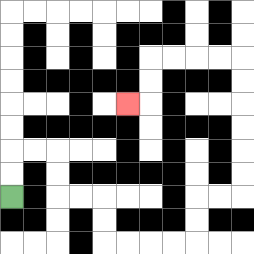{'start': '[0, 8]', 'end': '[5, 4]', 'path_directions': 'U,U,R,R,D,D,R,R,D,D,R,R,R,R,U,U,R,R,U,U,U,U,U,U,L,L,L,L,D,D,L', 'path_coordinates': '[[0, 8], [0, 7], [0, 6], [1, 6], [2, 6], [2, 7], [2, 8], [3, 8], [4, 8], [4, 9], [4, 10], [5, 10], [6, 10], [7, 10], [8, 10], [8, 9], [8, 8], [9, 8], [10, 8], [10, 7], [10, 6], [10, 5], [10, 4], [10, 3], [10, 2], [9, 2], [8, 2], [7, 2], [6, 2], [6, 3], [6, 4], [5, 4]]'}